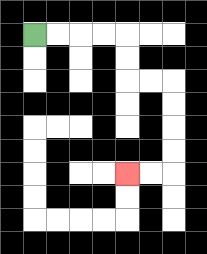{'start': '[1, 1]', 'end': '[5, 7]', 'path_directions': 'R,R,R,R,D,D,R,R,D,D,D,D,L,L', 'path_coordinates': '[[1, 1], [2, 1], [3, 1], [4, 1], [5, 1], [5, 2], [5, 3], [6, 3], [7, 3], [7, 4], [7, 5], [7, 6], [7, 7], [6, 7], [5, 7]]'}